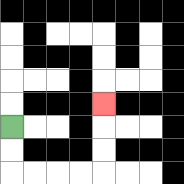{'start': '[0, 5]', 'end': '[4, 4]', 'path_directions': 'D,D,R,R,R,R,U,U,U', 'path_coordinates': '[[0, 5], [0, 6], [0, 7], [1, 7], [2, 7], [3, 7], [4, 7], [4, 6], [4, 5], [4, 4]]'}